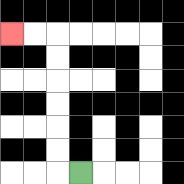{'start': '[3, 7]', 'end': '[0, 1]', 'path_directions': 'L,U,U,U,U,U,U,L,L', 'path_coordinates': '[[3, 7], [2, 7], [2, 6], [2, 5], [2, 4], [2, 3], [2, 2], [2, 1], [1, 1], [0, 1]]'}